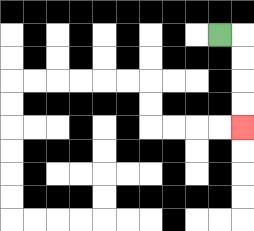{'start': '[9, 1]', 'end': '[10, 5]', 'path_directions': 'R,D,D,D,D', 'path_coordinates': '[[9, 1], [10, 1], [10, 2], [10, 3], [10, 4], [10, 5]]'}